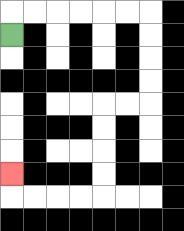{'start': '[0, 1]', 'end': '[0, 7]', 'path_directions': 'U,R,R,R,R,R,R,D,D,D,D,L,L,D,D,D,D,L,L,L,L,U', 'path_coordinates': '[[0, 1], [0, 0], [1, 0], [2, 0], [3, 0], [4, 0], [5, 0], [6, 0], [6, 1], [6, 2], [6, 3], [6, 4], [5, 4], [4, 4], [4, 5], [4, 6], [4, 7], [4, 8], [3, 8], [2, 8], [1, 8], [0, 8], [0, 7]]'}